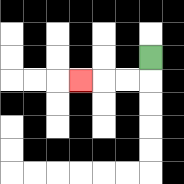{'start': '[6, 2]', 'end': '[3, 3]', 'path_directions': 'D,L,L,L', 'path_coordinates': '[[6, 2], [6, 3], [5, 3], [4, 3], [3, 3]]'}